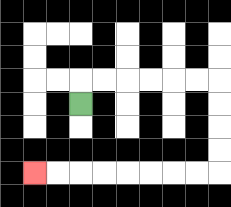{'start': '[3, 4]', 'end': '[1, 7]', 'path_directions': 'U,R,R,R,R,R,R,D,D,D,D,L,L,L,L,L,L,L,L', 'path_coordinates': '[[3, 4], [3, 3], [4, 3], [5, 3], [6, 3], [7, 3], [8, 3], [9, 3], [9, 4], [9, 5], [9, 6], [9, 7], [8, 7], [7, 7], [6, 7], [5, 7], [4, 7], [3, 7], [2, 7], [1, 7]]'}